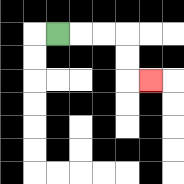{'start': '[2, 1]', 'end': '[6, 3]', 'path_directions': 'R,R,R,D,D,R', 'path_coordinates': '[[2, 1], [3, 1], [4, 1], [5, 1], [5, 2], [5, 3], [6, 3]]'}